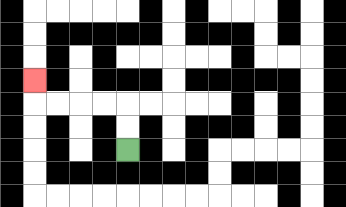{'start': '[5, 6]', 'end': '[1, 3]', 'path_directions': 'U,U,L,L,L,L,U', 'path_coordinates': '[[5, 6], [5, 5], [5, 4], [4, 4], [3, 4], [2, 4], [1, 4], [1, 3]]'}